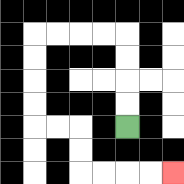{'start': '[5, 5]', 'end': '[7, 7]', 'path_directions': 'U,U,U,U,L,L,L,L,D,D,D,D,R,R,D,D,R,R,R,R', 'path_coordinates': '[[5, 5], [5, 4], [5, 3], [5, 2], [5, 1], [4, 1], [3, 1], [2, 1], [1, 1], [1, 2], [1, 3], [1, 4], [1, 5], [2, 5], [3, 5], [3, 6], [3, 7], [4, 7], [5, 7], [6, 7], [7, 7]]'}